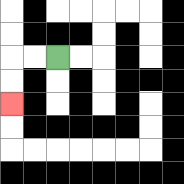{'start': '[2, 2]', 'end': '[0, 4]', 'path_directions': 'L,L,D,D', 'path_coordinates': '[[2, 2], [1, 2], [0, 2], [0, 3], [0, 4]]'}